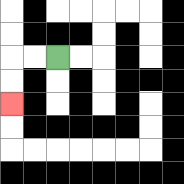{'start': '[2, 2]', 'end': '[0, 4]', 'path_directions': 'L,L,D,D', 'path_coordinates': '[[2, 2], [1, 2], [0, 2], [0, 3], [0, 4]]'}